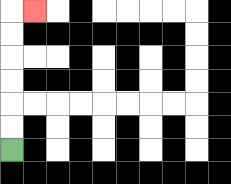{'start': '[0, 6]', 'end': '[1, 0]', 'path_directions': 'U,U,U,U,U,U,R', 'path_coordinates': '[[0, 6], [0, 5], [0, 4], [0, 3], [0, 2], [0, 1], [0, 0], [1, 0]]'}